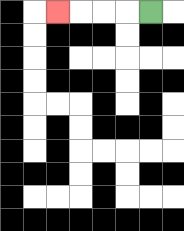{'start': '[6, 0]', 'end': '[2, 0]', 'path_directions': 'L,L,L,L', 'path_coordinates': '[[6, 0], [5, 0], [4, 0], [3, 0], [2, 0]]'}